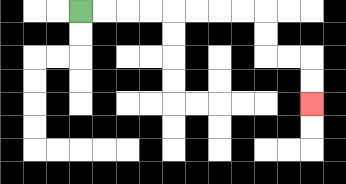{'start': '[3, 0]', 'end': '[13, 4]', 'path_directions': 'R,R,R,R,R,R,R,R,D,D,R,R,D,D', 'path_coordinates': '[[3, 0], [4, 0], [5, 0], [6, 0], [7, 0], [8, 0], [9, 0], [10, 0], [11, 0], [11, 1], [11, 2], [12, 2], [13, 2], [13, 3], [13, 4]]'}